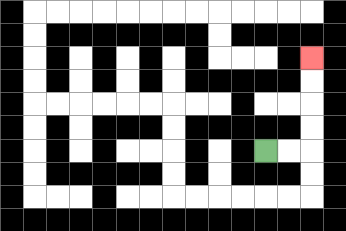{'start': '[11, 6]', 'end': '[13, 2]', 'path_directions': 'R,R,U,U,U,U', 'path_coordinates': '[[11, 6], [12, 6], [13, 6], [13, 5], [13, 4], [13, 3], [13, 2]]'}